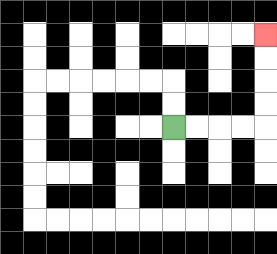{'start': '[7, 5]', 'end': '[11, 1]', 'path_directions': 'R,R,R,R,U,U,U,U', 'path_coordinates': '[[7, 5], [8, 5], [9, 5], [10, 5], [11, 5], [11, 4], [11, 3], [11, 2], [11, 1]]'}